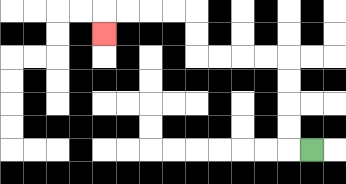{'start': '[13, 6]', 'end': '[4, 1]', 'path_directions': 'L,U,U,U,U,L,L,L,L,U,U,L,L,L,L,D', 'path_coordinates': '[[13, 6], [12, 6], [12, 5], [12, 4], [12, 3], [12, 2], [11, 2], [10, 2], [9, 2], [8, 2], [8, 1], [8, 0], [7, 0], [6, 0], [5, 0], [4, 0], [4, 1]]'}